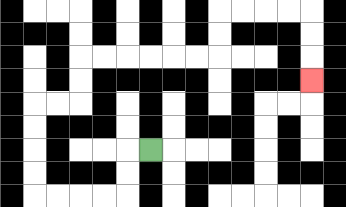{'start': '[6, 6]', 'end': '[13, 3]', 'path_directions': 'L,D,D,L,L,L,L,U,U,U,U,R,R,U,U,R,R,R,R,R,R,U,U,R,R,R,R,D,D,D', 'path_coordinates': '[[6, 6], [5, 6], [5, 7], [5, 8], [4, 8], [3, 8], [2, 8], [1, 8], [1, 7], [1, 6], [1, 5], [1, 4], [2, 4], [3, 4], [3, 3], [3, 2], [4, 2], [5, 2], [6, 2], [7, 2], [8, 2], [9, 2], [9, 1], [9, 0], [10, 0], [11, 0], [12, 0], [13, 0], [13, 1], [13, 2], [13, 3]]'}